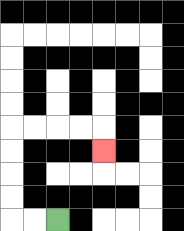{'start': '[2, 9]', 'end': '[4, 6]', 'path_directions': 'L,L,U,U,U,U,R,R,R,R,D', 'path_coordinates': '[[2, 9], [1, 9], [0, 9], [0, 8], [0, 7], [0, 6], [0, 5], [1, 5], [2, 5], [3, 5], [4, 5], [4, 6]]'}